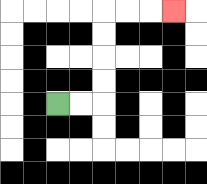{'start': '[2, 4]', 'end': '[7, 0]', 'path_directions': 'R,R,U,U,U,U,R,R,R', 'path_coordinates': '[[2, 4], [3, 4], [4, 4], [4, 3], [4, 2], [4, 1], [4, 0], [5, 0], [6, 0], [7, 0]]'}